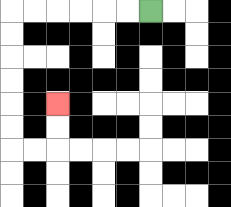{'start': '[6, 0]', 'end': '[2, 4]', 'path_directions': 'L,L,L,L,L,L,D,D,D,D,D,D,R,R,U,U', 'path_coordinates': '[[6, 0], [5, 0], [4, 0], [3, 0], [2, 0], [1, 0], [0, 0], [0, 1], [0, 2], [0, 3], [0, 4], [0, 5], [0, 6], [1, 6], [2, 6], [2, 5], [2, 4]]'}